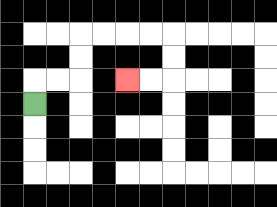{'start': '[1, 4]', 'end': '[5, 3]', 'path_directions': 'U,R,R,U,U,R,R,R,R,D,D,L,L', 'path_coordinates': '[[1, 4], [1, 3], [2, 3], [3, 3], [3, 2], [3, 1], [4, 1], [5, 1], [6, 1], [7, 1], [7, 2], [7, 3], [6, 3], [5, 3]]'}